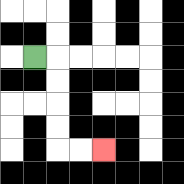{'start': '[1, 2]', 'end': '[4, 6]', 'path_directions': 'R,D,D,D,D,R,R', 'path_coordinates': '[[1, 2], [2, 2], [2, 3], [2, 4], [2, 5], [2, 6], [3, 6], [4, 6]]'}